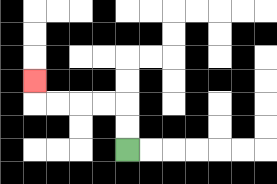{'start': '[5, 6]', 'end': '[1, 3]', 'path_directions': 'U,U,L,L,L,L,U', 'path_coordinates': '[[5, 6], [5, 5], [5, 4], [4, 4], [3, 4], [2, 4], [1, 4], [1, 3]]'}